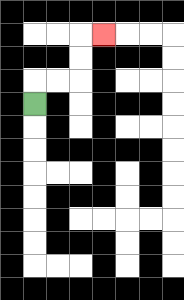{'start': '[1, 4]', 'end': '[4, 1]', 'path_directions': 'U,R,R,U,U,R', 'path_coordinates': '[[1, 4], [1, 3], [2, 3], [3, 3], [3, 2], [3, 1], [4, 1]]'}